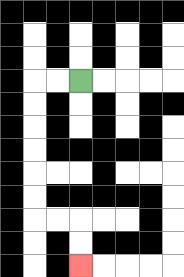{'start': '[3, 3]', 'end': '[3, 11]', 'path_directions': 'L,L,D,D,D,D,D,D,R,R,D,D', 'path_coordinates': '[[3, 3], [2, 3], [1, 3], [1, 4], [1, 5], [1, 6], [1, 7], [1, 8], [1, 9], [2, 9], [3, 9], [3, 10], [3, 11]]'}